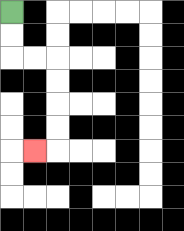{'start': '[0, 0]', 'end': '[1, 6]', 'path_directions': 'D,D,R,R,D,D,D,D,L', 'path_coordinates': '[[0, 0], [0, 1], [0, 2], [1, 2], [2, 2], [2, 3], [2, 4], [2, 5], [2, 6], [1, 6]]'}